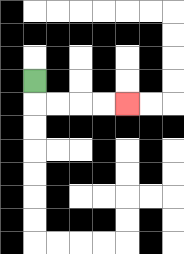{'start': '[1, 3]', 'end': '[5, 4]', 'path_directions': 'D,R,R,R,R', 'path_coordinates': '[[1, 3], [1, 4], [2, 4], [3, 4], [4, 4], [5, 4]]'}